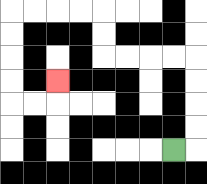{'start': '[7, 6]', 'end': '[2, 3]', 'path_directions': 'R,U,U,U,U,L,L,L,L,U,U,L,L,L,L,D,D,D,D,R,R,U', 'path_coordinates': '[[7, 6], [8, 6], [8, 5], [8, 4], [8, 3], [8, 2], [7, 2], [6, 2], [5, 2], [4, 2], [4, 1], [4, 0], [3, 0], [2, 0], [1, 0], [0, 0], [0, 1], [0, 2], [0, 3], [0, 4], [1, 4], [2, 4], [2, 3]]'}